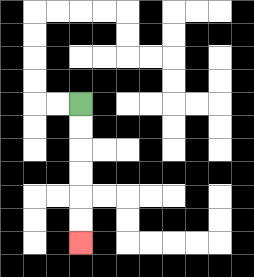{'start': '[3, 4]', 'end': '[3, 10]', 'path_directions': 'D,D,D,D,D,D', 'path_coordinates': '[[3, 4], [3, 5], [3, 6], [3, 7], [3, 8], [3, 9], [3, 10]]'}